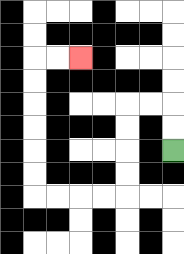{'start': '[7, 6]', 'end': '[3, 2]', 'path_directions': 'U,U,L,L,D,D,D,D,L,L,L,L,U,U,U,U,U,U,R,R', 'path_coordinates': '[[7, 6], [7, 5], [7, 4], [6, 4], [5, 4], [5, 5], [5, 6], [5, 7], [5, 8], [4, 8], [3, 8], [2, 8], [1, 8], [1, 7], [1, 6], [1, 5], [1, 4], [1, 3], [1, 2], [2, 2], [3, 2]]'}